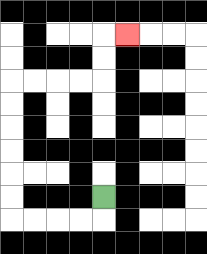{'start': '[4, 8]', 'end': '[5, 1]', 'path_directions': 'D,L,L,L,L,U,U,U,U,U,U,R,R,R,R,U,U,R', 'path_coordinates': '[[4, 8], [4, 9], [3, 9], [2, 9], [1, 9], [0, 9], [0, 8], [0, 7], [0, 6], [0, 5], [0, 4], [0, 3], [1, 3], [2, 3], [3, 3], [4, 3], [4, 2], [4, 1], [5, 1]]'}